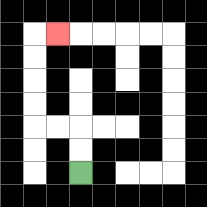{'start': '[3, 7]', 'end': '[2, 1]', 'path_directions': 'U,U,L,L,U,U,U,U,R', 'path_coordinates': '[[3, 7], [3, 6], [3, 5], [2, 5], [1, 5], [1, 4], [1, 3], [1, 2], [1, 1], [2, 1]]'}